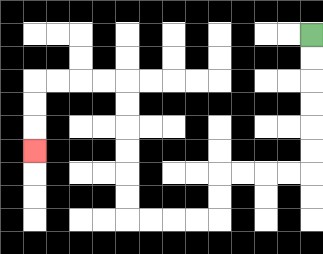{'start': '[13, 1]', 'end': '[1, 6]', 'path_directions': 'D,D,D,D,D,D,L,L,L,L,D,D,L,L,L,L,U,U,U,U,U,U,L,L,L,L,D,D,D', 'path_coordinates': '[[13, 1], [13, 2], [13, 3], [13, 4], [13, 5], [13, 6], [13, 7], [12, 7], [11, 7], [10, 7], [9, 7], [9, 8], [9, 9], [8, 9], [7, 9], [6, 9], [5, 9], [5, 8], [5, 7], [5, 6], [5, 5], [5, 4], [5, 3], [4, 3], [3, 3], [2, 3], [1, 3], [1, 4], [1, 5], [1, 6]]'}